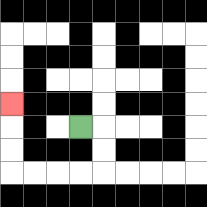{'start': '[3, 5]', 'end': '[0, 4]', 'path_directions': 'R,D,D,L,L,L,L,U,U,U', 'path_coordinates': '[[3, 5], [4, 5], [4, 6], [4, 7], [3, 7], [2, 7], [1, 7], [0, 7], [0, 6], [0, 5], [0, 4]]'}